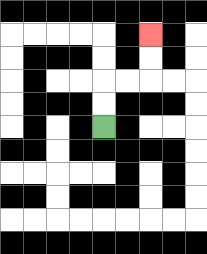{'start': '[4, 5]', 'end': '[6, 1]', 'path_directions': 'U,U,R,R,U,U', 'path_coordinates': '[[4, 5], [4, 4], [4, 3], [5, 3], [6, 3], [6, 2], [6, 1]]'}